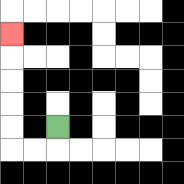{'start': '[2, 5]', 'end': '[0, 1]', 'path_directions': 'D,L,L,U,U,U,U,U', 'path_coordinates': '[[2, 5], [2, 6], [1, 6], [0, 6], [0, 5], [0, 4], [0, 3], [0, 2], [0, 1]]'}